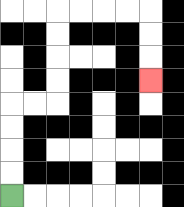{'start': '[0, 8]', 'end': '[6, 3]', 'path_directions': 'U,U,U,U,R,R,U,U,U,U,R,R,R,R,D,D,D', 'path_coordinates': '[[0, 8], [0, 7], [0, 6], [0, 5], [0, 4], [1, 4], [2, 4], [2, 3], [2, 2], [2, 1], [2, 0], [3, 0], [4, 0], [5, 0], [6, 0], [6, 1], [6, 2], [6, 3]]'}